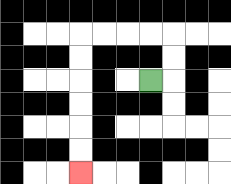{'start': '[6, 3]', 'end': '[3, 7]', 'path_directions': 'R,U,U,L,L,L,L,D,D,D,D,D,D', 'path_coordinates': '[[6, 3], [7, 3], [7, 2], [7, 1], [6, 1], [5, 1], [4, 1], [3, 1], [3, 2], [3, 3], [3, 4], [3, 5], [3, 6], [3, 7]]'}